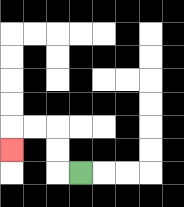{'start': '[3, 7]', 'end': '[0, 6]', 'path_directions': 'L,U,U,L,L,D', 'path_coordinates': '[[3, 7], [2, 7], [2, 6], [2, 5], [1, 5], [0, 5], [0, 6]]'}